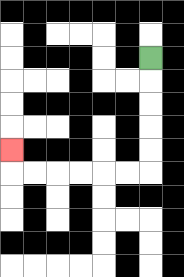{'start': '[6, 2]', 'end': '[0, 6]', 'path_directions': 'D,D,D,D,D,L,L,L,L,L,L,U', 'path_coordinates': '[[6, 2], [6, 3], [6, 4], [6, 5], [6, 6], [6, 7], [5, 7], [4, 7], [3, 7], [2, 7], [1, 7], [0, 7], [0, 6]]'}